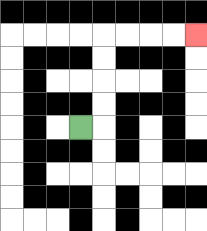{'start': '[3, 5]', 'end': '[8, 1]', 'path_directions': 'R,U,U,U,U,R,R,R,R', 'path_coordinates': '[[3, 5], [4, 5], [4, 4], [4, 3], [4, 2], [4, 1], [5, 1], [6, 1], [7, 1], [8, 1]]'}